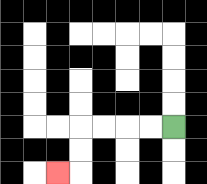{'start': '[7, 5]', 'end': '[2, 7]', 'path_directions': 'L,L,L,L,D,D,L', 'path_coordinates': '[[7, 5], [6, 5], [5, 5], [4, 5], [3, 5], [3, 6], [3, 7], [2, 7]]'}